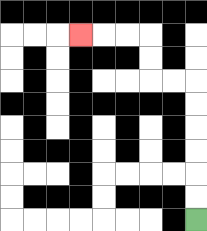{'start': '[8, 9]', 'end': '[3, 1]', 'path_directions': 'U,U,U,U,U,U,L,L,U,U,L,L,L', 'path_coordinates': '[[8, 9], [8, 8], [8, 7], [8, 6], [8, 5], [8, 4], [8, 3], [7, 3], [6, 3], [6, 2], [6, 1], [5, 1], [4, 1], [3, 1]]'}